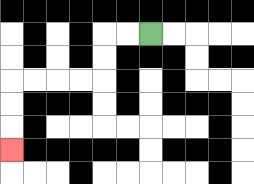{'start': '[6, 1]', 'end': '[0, 6]', 'path_directions': 'L,L,D,D,L,L,L,L,D,D,D', 'path_coordinates': '[[6, 1], [5, 1], [4, 1], [4, 2], [4, 3], [3, 3], [2, 3], [1, 3], [0, 3], [0, 4], [0, 5], [0, 6]]'}